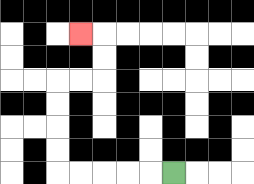{'start': '[7, 7]', 'end': '[3, 1]', 'path_directions': 'L,L,L,L,L,U,U,U,U,R,R,U,U,L', 'path_coordinates': '[[7, 7], [6, 7], [5, 7], [4, 7], [3, 7], [2, 7], [2, 6], [2, 5], [2, 4], [2, 3], [3, 3], [4, 3], [4, 2], [4, 1], [3, 1]]'}